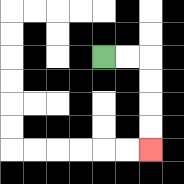{'start': '[4, 2]', 'end': '[6, 6]', 'path_directions': 'R,R,D,D,D,D', 'path_coordinates': '[[4, 2], [5, 2], [6, 2], [6, 3], [6, 4], [6, 5], [6, 6]]'}